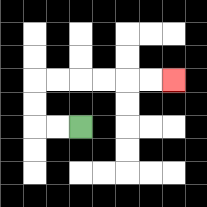{'start': '[3, 5]', 'end': '[7, 3]', 'path_directions': 'L,L,U,U,R,R,R,R,R,R', 'path_coordinates': '[[3, 5], [2, 5], [1, 5], [1, 4], [1, 3], [2, 3], [3, 3], [4, 3], [5, 3], [6, 3], [7, 3]]'}